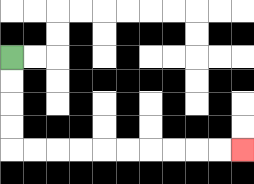{'start': '[0, 2]', 'end': '[10, 6]', 'path_directions': 'D,D,D,D,R,R,R,R,R,R,R,R,R,R', 'path_coordinates': '[[0, 2], [0, 3], [0, 4], [0, 5], [0, 6], [1, 6], [2, 6], [3, 6], [4, 6], [5, 6], [6, 6], [7, 6], [8, 6], [9, 6], [10, 6]]'}